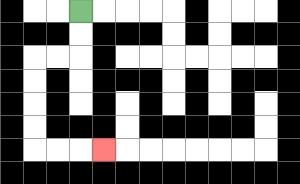{'start': '[3, 0]', 'end': '[4, 6]', 'path_directions': 'D,D,L,L,D,D,D,D,R,R,R', 'path_coordinates': '[[3, 0], [3, 1], [3, 2], [2, 2], [1, 2], [1, 3], [1, 4], [1, 5], [1, 6], [2, 6], [3, 6], [4, 6]]'}